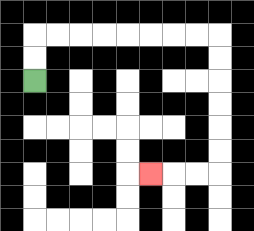{'start': '[1, 3]', 'end': '[6, 7]', 'path_directions': 'U,U,R,R,R,R,R,R,R,R,D,D,D,D,D,D,L,L,L', 'path_coordinates': '[[1, 3], [1, 2], [1, 1], [2, 1], [3, 1], [4, 1], [5, 1], [6, 1], [7, 1], [8, 1], [9, 1], [9, 2], [9, 3], [9, 4], [9, 5], [9, 6], [9, 7], [8, 7], [7, 7], [6, 7]]'}